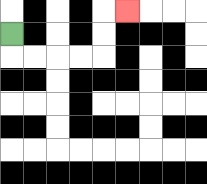{'start': '[0, 1]', 'end': '[5, 0]', 'path_directions': 'D,R,R,R,R,U,U,R', 'path_coordinates': '[[0, 1], [0, 2], [1, 2], [2, 2], [3, 2], [4, 2], [4, 1], [4, 0], [5, 0]]'}